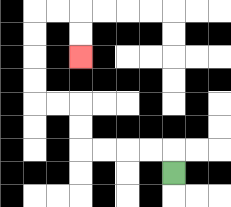{'start': '[7, 7]', 'end': '[3, 2]', 'path_directions': 'U,L,L,L,L,U,U,L,L,U,U,U,U,R,R,D,D', 'path_coordinates': '[[7, 7], [7, 6], [6, 6], [5, 6], [4, 6], [3, 6], [3, 5], [3, 4], [2, 4], [1, 4], [1, 3], [1, 2], [1, 1], [1, 0], [2, 0], [3, 0], [3, 1], [3, 2]]'}